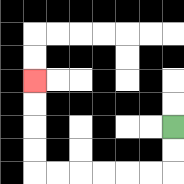{'start': '[7, 5]', 'end': '[1, 3]', 'path_directions': 'D,D,L,L,L,L,L,L,U,U,U,U', 'path_coordinates': '[[7, 5], [7, 6], [7, 7], [6, 7], [5, 7], [4, 7], [3, 7], [2, 7], [1, 7], [1, 6], [1, 5], [1, 4], [1, 3]]'}